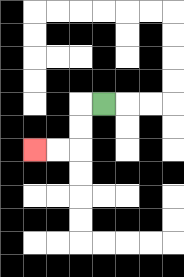{'start': '[4, 4]', 'end': '[1, 6]', 'path_directions': 'L,D,D,L,L', 'path_coordinates': '[[4, 4], [3, 4], [3, 5], [3, 6], [2, 6], [1, 6]]'}